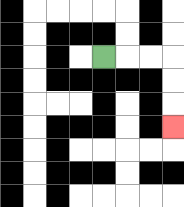{'start': '[4, 2]', 'end': '[7, 5]', 'path_directions': 'R,R,R,D,D,D', 'path_coordinates': '[[4, 2], [5, 2], [6, 2], [7, 2], [7, 3], [7, 4], [7, 5]]'}